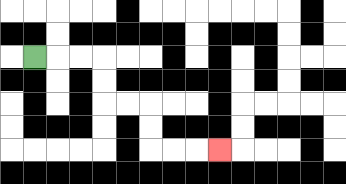{'start': '[1, 2]', 'end': '[9, 6]', 'path_directions': 'R,R,R,D,D,R,R,D,D,R,R,R', 'path_coordinates': '[[1, 2], [2, 2], [3, 2], [4, 2], [4, 3], [4, 4], [5, 4], [6, 4], [6, 5], [6, 6], [7, 6], [8, 6], [9, 6]]'}